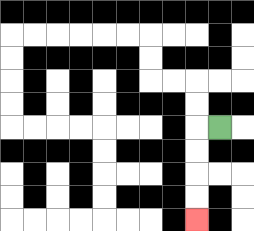{'start': '[9, 5]', 'end': '[8, 9]', 'path_directions': 'L,D,D,D,D', 'path_coordinates': '[[9, 5], [8, 5], [8, 6], [8, 7], [8, 8], [8, 9]]'}